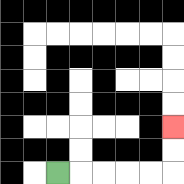{'start': '[2, 7]', 'end': '[7, 5]', 'path_directions': 'R,R,R,R,R,U,U', 'path_coordinates': '[[2, 7], [3, 7], [4, 7], [5, 7], [6, 7], [7, 7], [7, 6], [7, 5]]'}